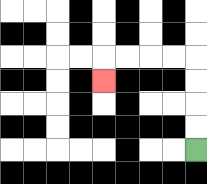{'start': '[8, 6]', 'end': '[4, 3]', 'path_directions': 'U,U,U,U,L,L,L,L,D', 'path_coordinates': '[[8, 6], [8, 5], [8, 4], [8, 3], [8, 2], [7, 2], [6, 2], [5, 2], [4, 2], [4, 3]]'}